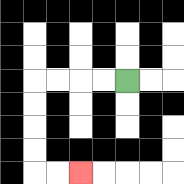{'start': '[5, 3]', 'end': '[3, 7]', 'path_directions': 'L,L,L,L,D,D,D,D,R,R', 'path_coordinates': '[[5, 3], [4, 3], [3, 3], [2, 3], [1, 3], [1, 4], [1, 5], [1, 6], [1, 7], [2, 7], [3, 7]]'}